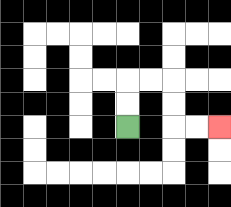{'start': '[5, 5]', 'end': '[9, 5]', 'path_directions': 'U,U,R,R,D,D,R,R', 'path_coordinates': '[[5, 5], [5, 4], [5, 3], [6, 3], [7, 3], [7, 4], [7, 5], [8, 5], [9, 5]]'}